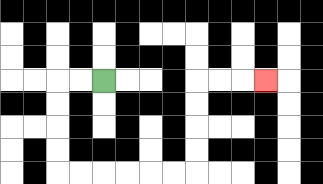{'start': '[4, 3]', 'end': '[11, 3]', 'path_directions': 'L,L,D,D,D,D,R,R,R,R,R,R,U,U,U,U,R,R,R', 'path_coordinates': '[[4, 3], [3, 3], [2, 3], [2, 4], [2, 5], [2, 6], [2, 7], [3, 7], [4, 7], [5, 7], [6, 7], [7, 7], [8, 7], [8, 6], [8, 5], [8, 4], [8, 3], [9, 3], [10, 3], [11, 3]]'}